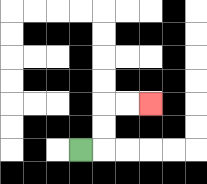{'start': '[3, 6]', 'end': '[6, 4]', 'path_directions': 'R,U,U,R,R', 'path_coordinates': '[[3, 6], [4, 6], [4, 5], [4, 4], [5, 4], [6, 4]]'}